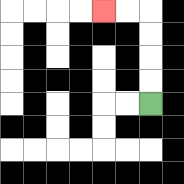{'start': '[6, 4]', 'end': '[4, 0]', 'path_directions': 'U,U,U,U,L,L', 'path_coordinates': '[[6, 4], [6, 3], [6, 2], [6, 1], [6, 0], [5, 0], [4, 0]]'}